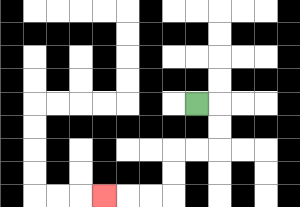{'start': '[8, 4]', 'end': '[4, 8]', 'path_directions': 'R,D,D,L,L,D,D,L,L,L', 'path_coordinates': '[[8, 4], [9, 4], [9, 5], [9, 6], [8, 6], [7, 6], [7, 7], [7, 8], [6, 8], [5, 8], [4, 8]]'}